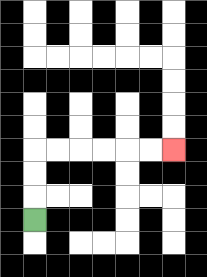{'start': '[1, 9]', 'end': '[7, 6]', 'path_directions': 'U,U,U,R,R,R,R,R,R', 'path_coordinates': '[[1, 9], [1, 8], [1, 7], [1, 6], [2, 6], [3, 6], [4, 6], [5, 6], [6, 6], [7, 6]]'}